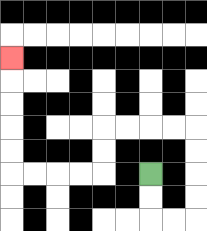{'start': '[6, 7]', 'end': '[0, 2]', 'path_directions': 'D,D,R,R,U,U,U,U,L,L,L,L,D,D,L,L,L,L,U,U,U,U,U', 'path_coordinates': '[[6, 7], [6, 8], [6, 9], [7, 9], [8, 9], [8, 8], [8, 7], [8, 6], [8, 5], [7, 5], [6, 5], [5, 5], [4, 5], [4, 6], [4, 7], [3, 7], [2, 7], [1, 7], [0, 7], [0, 6], [0, 5], [0, 4], [0, 3], [0, 2]]'}